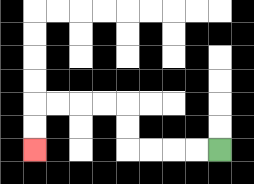{'start': '[9, 6]', 'end': '[1, 6]', 'path_directions': 'L,L,L,L,U,U,L,L,L,L,D,D', 'path_coordinates': '[[9, 6], [8, 6], [7, 6], [6, 6], [5, 6], [5, 5], [5, 4], [4, 4], [3, 4], [2, 4], [1, 4], [1, 5], [1, 6]]'}